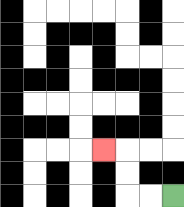{'start': '[7, 8]', 'end': '[4, 6]', 'path_directions': 'L,L,U,U,L', 'path_coordinates': '[[7, 8], [6, 8], [5, 8], [5, 7], [5, 6], [4, 6]]'}